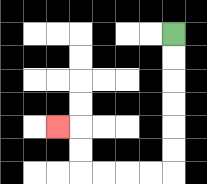{'start': '[7, 1]', 'end': '[2, 5]', 'path_directions': 'D,D,D,D,D,D,L,L,L,L,U,U,L', 'path_coordinates': '[[7, 1], [7, 2], [7, 3], [7, 4], [7, 5], [7, 6], [7, 7], [6, 7], [5, 7], [4, 7], [3, 7], [3, 6], [3, 5], [2, 5]]'}